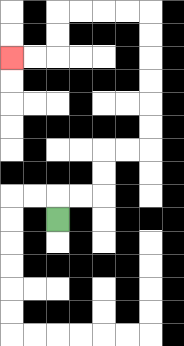{'start': '[2, 9]', 'end': '[0, 2]', 'path_directions': 'U,R,R,U,U,R,R,U,U,U,U,U,U,L,L,L,L,D,D,L,L', 'path_coordinates': '[[2, 9], [2, 8], [3, 8], [4, 8], [4, 7], [4, 6], [5, 6], [6, 6], [6, 5], [6, 4], [6, 3], [6, 2], [6, 1], [6, 0], [5, 0], [4, 0], [3, 0], [2, 0], [2, 1], [2, 2], [1, 2], [0, 2]]'}